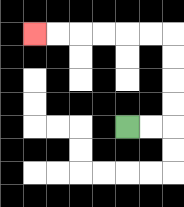{'start': '[5, 5]', 'end': '[1, 1]', 'path_directions': 'R,R,U,U,U,U,L,L,L,L,L,L', 'path_coordinates': '[[5, 5], [6, 5], [7, 5], [7, 4], [7, 3], [7, 2], [7, 1], [6, 1], [5, 1], [4, 1], [3, 1], [2, 1], [1, 1]]'}